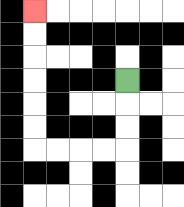{'start': '[5, 3]', 'end': '[1, 0]', 'path_directions': 'D,D,D,L,L,L,L,U,U,U,U,U,U', 'path_coordinates': '[[5, 3], [5, 4], [5, 5], [5, 6], [4, 6], [3, 6], [2, 6], [1, 6], [1, 5], [1, 4], [1, 3], [1, 2], [1, 1], [1, 0]]'}